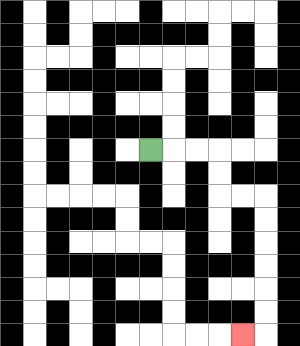{'start': '[6, 6]', 'end': '[10, 14]', 'path_directions': 'R,R,R,D,D,R,R,D,D,D,D,D,D,L', 'path_coordinates': '[[6, 6], [7, 6], [8, 6], [9, 6], [9, 7], [9, 8], [10, 8], [11, 8], [11, 9], [11, 10], [11, 11], [11, 12], [11, 13], [11, 14], [10, 14]]'}